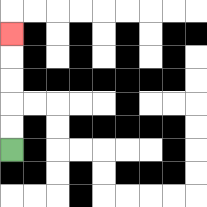{'start': '[0, 6]', 'end': '[0, 1]', 'path_directions': 'U,U,U,U,U', 'path_coordinates': '[[0, 6], [0, 5], [0, 4], [0, 3], [0, 2], [0, 1]]'}